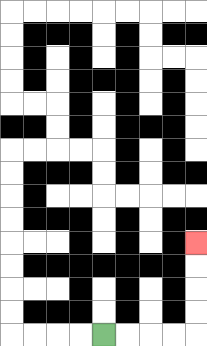{'start': '[4, 14]', 'end': '[8, 10]', 'path_directions': 'R,R,R,R,U,U,U,U', 'path_coordinates': '[[4, 14], [5, 14], [6, 14], [7, 14], [8, 14], [8, 13], [8, 12], [8, 11], [8, 10]]'}